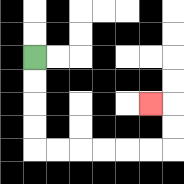{'start': '[1, 2]', 'end': '[6, 4]', 'path_directions': 'D,D,D,D,R,R,R,R,R,R,U,U,L', 'path_coordinates': '[[1, 2], [1, 3], [1, 4], [1, 5], [1, 6], [2, 6], [3, 6], [4, 6], [5, 6], [6, 6], [7, 6], [7, 5], [7, 4], [6, 4]]'}